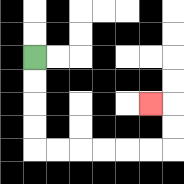{'start': '[1, 2]', 'end': '[6, 4]', 'path_directions': 'D,D,D,D,R,R,R,R,R,R,U,U,L', 'path_coordinates': '[[1, 2], [1, 3], [1, 4], [1, 5], [1, 6], [2, 6], [3, 6], [4, 6], [5, 6], [6, 6], [7, 6], [7, 5], [7, 4], [6, 4]]'}